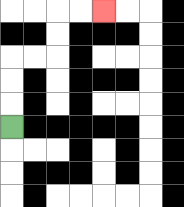{'start': '[0, 5]', 'end': '[4, 0]', 'path_directions': 'U,U,U,R,R,U,U,R,R', 'path_coordinates': '[[0, 5], [0, 4], [0, 3], [0, 2], [1, 2], [2, 2], [2, 1], [2, 0], [3, 0], [4, 0]]'}